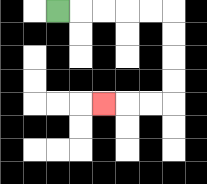{'start': '[2, 0]', 'end': '[4, 4]', 'path_directions': 'R,R,R,R,R,D,D,D,D,L,L,L', 'path_coordinates': '[[2, 0], [3, 0], [4, 0], [5, 0], [6, 0], [7, 0], [7, 1], [7, 2], [7, 3], [7, 4], [6, 4], [5, 4], [4, 4]]'}